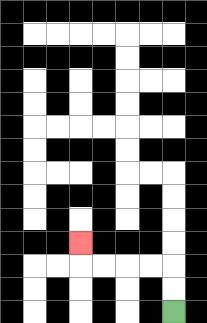{'start': '[7, 13]', 'end': '[3, 10]', 'path_directions': 'U,U,L,L,L,L,U', 'path_coordinates': '[[7, 13], [7, 12], [7, 11], [6, 11], [5, 11], [4, 11], [3, 11], [3, 10]]'}